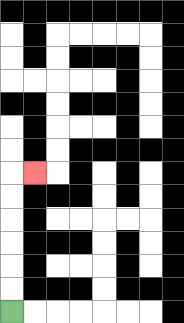{'start': '[0, 13]', 'end': '[1, 7]', 'path_directions': 'U,U,U,U,U,U,R', 'path_coordinates': '[[0, 13], [0, 12], [0, 11], [0, 10], [0, 9], [0, 8], [0, 7], [1, 7]]'}